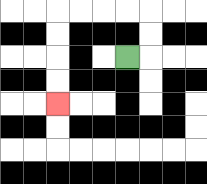{'start': '[5, 2]', 'end': '[2, 4]', 'path_directions': 'R,U,U,L,L,L,L,D,D,D,D', 'path_coordinates': '[[5, 2], [6, 2], [6, 1], [6, 0], [5, 0], [4, 0], [3, 0], [2, 0], [2, 1], [2, 2], [2, 3], [2, 4]]'}